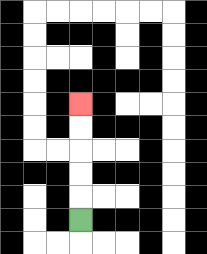{'start': '[3, 9]', 'end': '[3, 4]', 'path_directions': 'U,U,U,U,U', 'path_coordinates': '[[3, 9], [3, 8], [3, 7], [3, 6], [3, 5], [3, 4]]'}